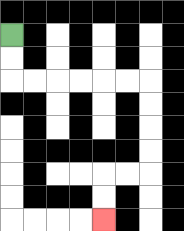{'start': '[0, 1]', 'end': '[4, 9]', 'path_directions': 'D,D,R,R,R,R,R,R,D,D,D,D,L,L,D,D', 'path_coordinates': '[[0, 1], [0, 2], [0, 3], [1, 3], [2, 3], [3, 3], [4, 3], [5, 3], [6, 3], [6, 4], [6, 5], [6, 6], [6, 7], [5, 7], [4, 7], [4, 8], [4, 9]]'}